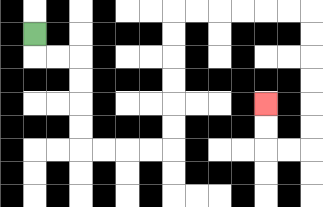{'start': '[1, 1]', 'end': '[11, 4]', 'path_directions': 'D,R,R,D,D,D,D,R,R,R,R,U,U,U,U,U,U,R,R,R,R,R,R,D,D,D,D,D,D,L,L,U,U', 'path_coordinates': '[[1, 1], [1, 2], [2, 2], [3, 2], [3, 3], [3, 4], [3, 5], [3, 6], [4, 6], [5, 6], [6, 6], [7, 6], [7, 5], [7, 4], [7, 3], [7, 2], [7, 1], [7, 0], [8, 0], [9, 0], [10, 0], [11, 0], [12, 0], [13, 0], [13, 1], [13, 2], [13, 3], [13, 4], [13, 5], [13, 6], [12, 6], [11, 6], [11, 5], [11, 4]]'}